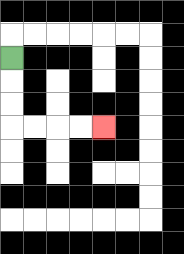{'start': '[0, 2]', 'end': '[4, 5]', 'path_directions': 'D,D,D,R,R,R,R', 'path_coordinates': '[[0, 2], [0, 3], [0, 4], [0, 5], [1, 5], [2, 5], [3, 5], [4, 5]]'}